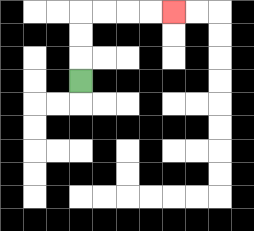{'start': '[3, 3]', 'end': '[7, 0]', 'path_directions': 'U,U,U,R,R,R,R', 'path_coordinates': '[[3, 3], [3, 2], [3, 1], [3, 0], [4, 0], [5, 0], [6, 0], [7, 0]]'}